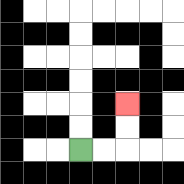{'start': '[3, 6]', 'end': '[5, 4]', 'path_directions': 'R,R,U,U', 'path_coordinates': '[[3, 6], [4, 6], [5, 6], [5, 5], [5, 4]]'}